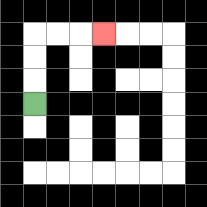{'start': '[1, 4]', 'end': '[4, 1]', 'path_directions': 'U,U,U,R,R,R', 'path_coordinates': '[[1, 4], [1, 3], [1, 2], [1, 1], [2, 1], [3, 1], [4, 1]]'}